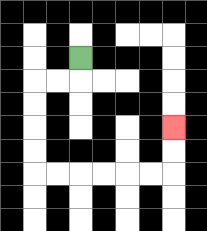{'start': '[3, 2]', 'end': '[7, 5]', 'path_directions': 'D,L,L,D,D,D,D,R,R,R,R,R,R,U,U', 'path_coordinates': '[[3, 2], [3, 3], [2, 3], [1, 3], [1, 4], [1, 5], [1, 6], [1, 7], [2, 7], [3, 7], [4, 7], [5, 7], [6, 7], [7, 7], [7, 6], [7, 5]]'}